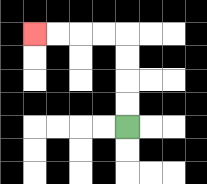{'start': '[5, 5]', 'end': '[1, 1]', 'path_directions': 'U,U,U,U,L,L,L,L', 'path_coordinates': '[[5, 5], [5, 4], [5, 3], [5, 2], [5, 1], [4, 1], [3, 1], [2, 1], [1, 1]]'}